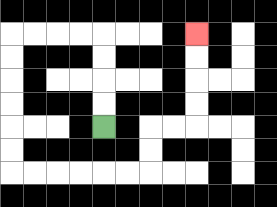{'start': '[4, 5]', 'end': '[8, 1]', 'path_directions': 'U,U,U,U,L,L,L,L,D,D,D,D,D,D,R,R,R,R,R,R,U,U,R,R,U,U,U,U', 'path_coordinates': '[[4, 5], [4, 4], [4, 3], [4, 2], [4, 1], [3, 1], [2, 1], [1, 1], [0, 1], [0, 2], [0, 3], [0, 4], [0, 5], [0, 6], [0, 7], [1, 7], [2, 7], [3, 7], [4, 7], [5, 7], [6, 7], [6, 6], [6, 5], [7, 5], [8, 5], [8, 4], [8, 3], [8, 2], [8, 1]]'}